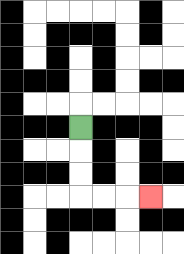{'start': '[3, 5]', 'end': '[6, 8]', 'path_directions': 'D,D,D,R,R,R', 'path_coordinates': '[[3, 5], [3, 6], [3, 7], [3, 8], [4, 8], [5, 8], [6, 8]]'}